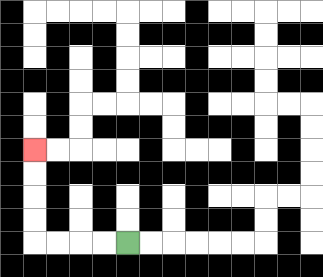{'start': '[5, 10]', 'end': '[1, 6]', 'path_directions': 'L,L,L,L,U,U,U,U', 'path_coordinates': '[[5, 10], [4, 10], [3, 10], [2, 10], [1, 10], [1, 9], [1, 8], [1, 7], [1, 6]]'}